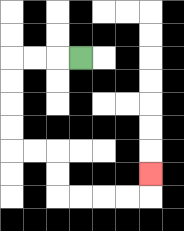{'start': '[3, 2]', 'end': '[6, 7]', 'path_directions': 'L,L,L,D,D,D,D,R,R,D,D,R,R,R,R,U', 'path_coordinates': '[[3, 2], [2, 2], [1, 2], [0, 2], [0, 3], [0, 4], [0, 5], [0, 6], [1, 6], [2, 6], [2, 7], [2, 8], [3, 8], [4, 8], [5, 8], [6, 8], [6, 7]]'}